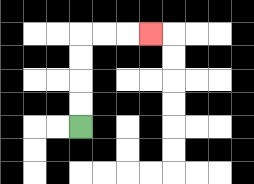{'start': '[3, 5]', 'end': '[6, 1]', 'path_directions': 'U,U,U,U,R,R,R', 'path_coordinates': '[[3, 5], [3, 4], [3, 3], [3, 2], [3, 1], [4, 1], [5, 1], [6, 1]]'}